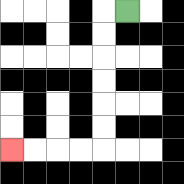{'start': '[5, 0]', 'end': '[0, 6]', 'path_directions': 'L,D,D,D,D,D,D,L,L,L,L', 'path_coordinates': '[[5, 0], [4, 0], [4, 1], [4, 2], [4, 3], [4, 4], [4, 5], [4, 6], [3, 6], [2, 6], [1, 6], [0, 6]]'}